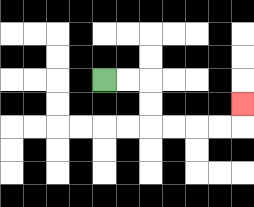{'start': '[4, 3]', 'end': '[10, 4]', 'path_directions': 'R,R,D,D,R,R,R,R,U', 'path_coordinates': '[[4, 3], [5, 3], [6, 3], [6, 4], [6, 5], [7, 5], [8, 5], [9, 5], [10, 5], [10, 4]]'}